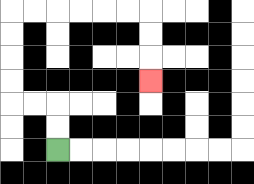{'start': '[2, 6]', 'end': '[6, 3]', 'path_directions': 'U,U,L,L,U,U,U,U,R,R,R,R,R,R,D,D,D', 'path_coordinates': '[[2, 6], [2, 5], [2, 4], [1, 4], [0, 4], [0, 3], [0, 2], [0, 1], [0, 0], [1, 0], [2, 0], [3, 0], [4, 0], [5, 0], [6, 0], [6, 1], [6, 2], [6, 3]]'}